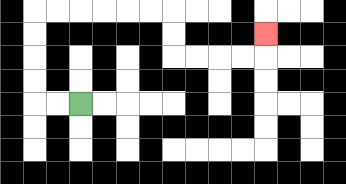{'start': '[3, 4]', 'end': '[11, 1]', 'path_directions': 'L,L,U,U,U,U,R,R,R,R,R,R,D,D,R,R,R,R,U', 'path_coordinates': '[[3, 4], [2, 4], [1, 4], [1, 3], [1, 2], [1, 1], [1, 0], [2, 0], [3, 0], [4, 0], [5, 0], [6, 0], [7, 0], [7, 1], [7, 2], [8, 2], [9, 2], [10, 2], [11, 2], [11, 1]]'}